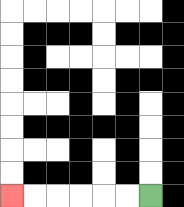{'start': '[6, 8]', 'end': '[0, 8]', 'path_directions': 'L,L,L,L,L,L', 'path_coordinates': '[[6, 8], [5, 8], [4, 8], [3, 8], [2, 8], [1, 8], [0, 8]]'}